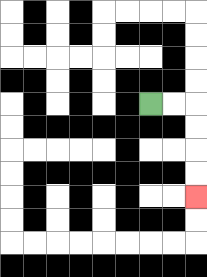{'start': '[6, 4]', 'end': '[8, 8]', 'path_directions': 'R,R,D,D,D,D', 'path_coordinates': '[[6, 4], [7, 4], [8, 4], [8, 5], [8, 6], [8, 7], [8, 8]]'}